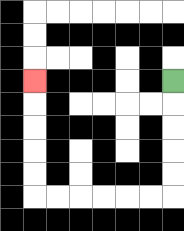{'start': '[7, 3]', 'end': '[1, 3]', 'path_directions': 'D,D,D,D,D,L,L,L,L,L,L,U,U,U,U,U', 'path_coordinates': '[[7, 3], [7, 4], [7, 5], [7, 6], [7, 7], [7, 8], [6, 8], [5, 8], [4, 8], [3, 8], [2, 8], [1, 8], [1, 7], [1, 6], [1, 5], [1, 4], [1, 3]]'}